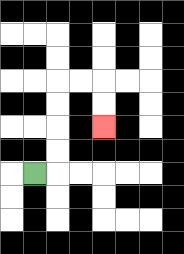{'start': '[1, 7]', 'end': '[4, 5]', 'path_directions': 'R,U,U,U,U,R,R,D,D', 'path_coordinates': '[[1, 7], [2, 7], [2, 6], [2, 5], [2, 4], [2, 3], [3, 3], [4, 3], [4, 4], [4, 5]]'}